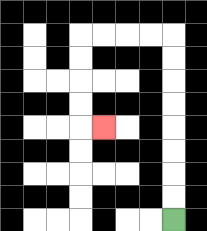{'start': '[7, 9]', 'end': '[4, 5]', 'path_directions': 'U,U,U,U,U,U,U,U,L,L,L,L,D,D,D,D,R', 'path_coordinates': '[[7, 9], [7, 8], [7, 7], [7, 6], [7, 5], [7, 4], [7, 3], [7, 2], [7, 1], [6, 1], [5, 1], [4, 1], [3, 1], [3, 2], [3, 3], [3, 4], [3, 5], [4, 5]]'}